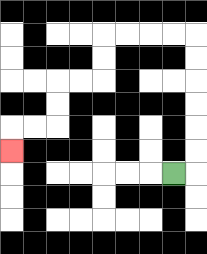{'start': '[7, 7]', 'end': '[0, 6]', 'path_directions': 'R,U,U,U,U,U,U,L,L,L,L,D,D,L,L,D,D,L,L,D', 'path_coordinates': '[[7, 7], [8, 7], [8, 6], [8, 5], [8, 4], [8, 3], [8, 2], [8, 1], [7, 1], [6, 1], [5, 1], [4, 1], [4, 2], [4, 3], [3, 3], [2, 3], [2, 4], [2, 5], [1, 5], [0, 5], [0, 6]]'}